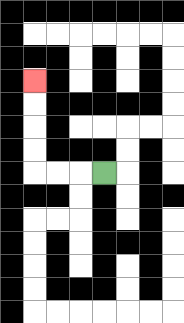{'start': '[4, 7]', 'end': '[1, 3]', 'path_directions': 'L,L,L,U,U,U,U', 'path_coordinates': '[[4, 7], [3, 7], [2, 7], [1, 7], [1, 6], [1, 5], [1, 4], [1, 3]]'}